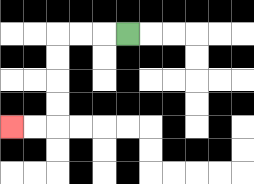{'start': '[5, 1]', 'end': '[0, 5]', 'path_directions': 'L,L,L,D,D,D,D,L,L', 'path_coordinates': '[[5, 1], [4, 1], [3, 1], [2, 1], [2, 2], [2, 3], [2, 4], [2, 5], [1, 5], [0, 5]]'}